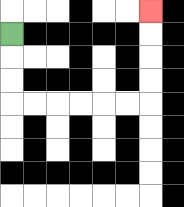{'start': '[0, 1]', 'end': '[6, 0]', 'path_directions': 'D,D,D,R,R,R,R,R,R,U,U,U,U', 'path_coordinates': '[[0, 1], [0, 2], [0, 3], [0, 4], [1, 4], [2, 4], [3, 4], [4, 4], [5, 4], [6, 4], [6, 3], [6, 2], [6, 1], [6, 0]]'}